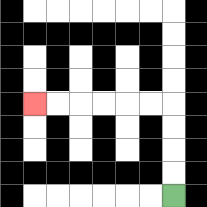{'start': '[7, 8]', 'end': '[1, 4]', 'path_directions': 'U,U,U,U,L,L,L,L,L,L', 'path_coordinates': '[[7, 8], [7, 7], [7, 6], [7, 5], [7, 4], [6, 4], [5, 4], [4, 4], [3, 4], [2, 4], [1, 4]]'}